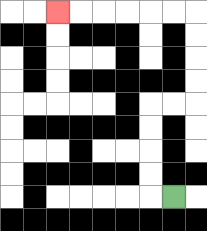{'start': '[7, 8]', 'end': '[2, 0]', 'path_directions': 'L,U,U,U,U,R,R,U,U,U,U,L,L,L,L,L,L', 'path_coordinates': '[[7, 8], [6, 8], [6, 7], [6, 6], [6, 5], [6, 4], [7, 4], [8, 4], [8, 3], [8, 2], [8, 1], [8, 0], [7, 0], [6, 0], [5, 0], [4, 0], [3, 0], [2, 0]]'}